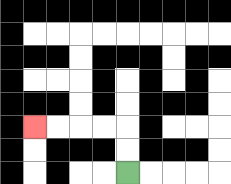{'start': '[5, 7]', 'end': '[1, 5]', 'path_directions': 'U,U,L,L,L,L', 'path_coordinates': '[[5, 7], [5, 6], [5, 5], [4, 5], [3, 5], [2, 5], [1, 5]]'}